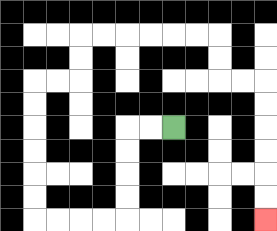{'start': '[7, 5]', 'end': '[11, 9]', 'path_directions': 'L,L,D,D,D,D,L,L,L,L,U,U,U,U,U,U,R,R,U,U,R,R,R,R,R,R,D,D,R,R,D,D,D,D,D,D', 'path_coordinates': '[[7, 5], [6, 5], [5, 5], [5, 6], [5, 7], [5, 8], [5, 9], [4, 9], [3, 9], [2, 9], [1, 9], [1, 8], [1, 7], [1, 6], [1, 5], [1, 4], [1, 3], [2, 3], [3, 3], [3, 2], [3, 1], [4, 1], [5, 1], [6, 1], [7, 1], [8, 1], [9, 1], [9, 2], [9, 3], [10, 3], [11, 3], [11, 4], [11, 5], [11, 6], [11, 7], [11, 8], [11, 9]]'}